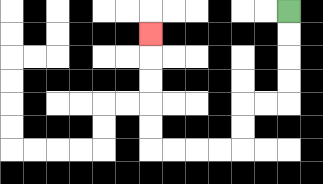{'start': '[12, 0]', 'end': '[6, 1]', 'path_directions': 'D,D,D,D,L,L,D,D,L,L,L,L,U,U,U,U,U', 'path_coordinates': '[[12, 0], [12, 1], [12, 2], [12, 3], [12, 4], [11, 4], [10, 4], [10, 5], [10, 6], [9, 6], [8, 6], [7, 6], [6, 6], [6, 5], [6, 4], [6, 3], [6, 2], [6, 1]]'}